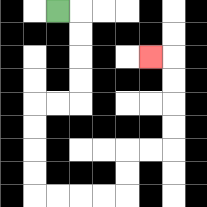{'start': '[2, 0]', 'end': '[6, 2]', 'path_directions': 'R,D,D,D,D,L,L,D,D,D,D,R,R,R,R,U,U,R,R,U,U,U,U,L', 'path_coordinates': '[[2, 0], [3, 0], [3, 1], [3, 2], [3, 3], [3, 4], [2, 4], [1, 4], [1, 5], [1, 6], [1, 7], [1, 8], [2, 8], [3, 8], [4, 8], [5, 8], [5, 7], [5, 6], [6, 6], [7, 6], [7, 5], [7, 4], [7, 3], [7, 2], [6, 2]]'}